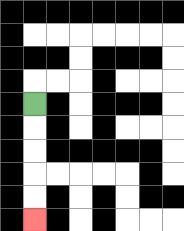{'start': '[1, 4]', 'end': '[1, 9]', 'path_directions': 'D,D,D,D,D', 'path_coordinates': '[[1, 4], [1, 5], [1, 6], [1, 7], [1, 8], [1, 9]]'}